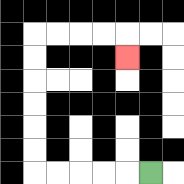{'start': '[6, 7]', 'end': '[5, 2]', 'path_directions': 'L,L,L,L,L,U,U,U,U,U,U,R,R,R,R,D', 'path_coordinates': '[[6, 7], [5, 7], [4, 7], [3, 7], [2, 7], [1, 7], [1, 6], [1, 5], [1, 4], [1, 3], [1, 2], [1, 1], [2, 1], [3, 1], [4, 1], [5, 1], [5, 2]]'}